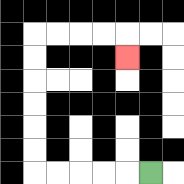{'start': '[6, 7]', 'end': '[5, 2]', 'path_directions': 'L,L,L,L,L,U,U,U,U,U,U,R,R,R,R,D', 'path_coordinates': '[[6, 7], [5, 7], [4, 7], [3, 7], [2, 7], [1, 7], [1, 6], [1, 5], [1, 4], [1, 3], [1, 2], [1, 1], [2, 1], [3, 1], [4, 1], [5, 1], [5, 2]]'}